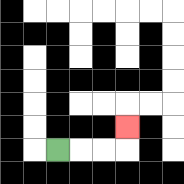{'start': '[2, 6]', 'end': '[5, 5]', 'path_directions': 'R,R,R,U', 'path_coordinates': '[[2, 6], [3, 6], [4, 6], [5, 6], [5, 5]]'}